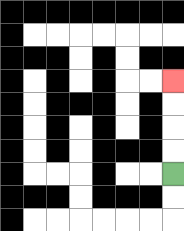{'start': '[7, 7]', 'end': '[7, 3]', 'path_directions': 'U,U,U,U', 'path_coordinates': '[[7, 7], [7, 6], [7, 5], [7, 4], [7, 3]]'}